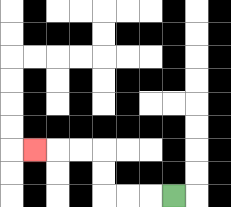{'start': '[7, 8]', 'end': '[1, 6]', 'path_directions': 'L,L,L,U,U,L,L,L', 'path_coordinates': '[[7, 8], [6, 8], [5, 8], [4, 8], [4, 7], [4, 6], [3, 6], [2, 6], [1, 6]]'}